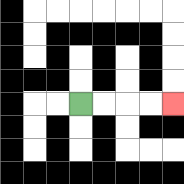{'start': '[3, 4]', 'end': '[7, 4]', 'path_directions': 'R,R,R,R', 'path_coordinates': '[[3, 4], [4, 4], [5, 4], [6, 4], [7, 4]]'}